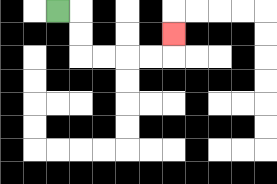{'start': '[2, 0]', 'end': '[7, 1]', 'path_directions': 'R,D,D,R,R,R,R,U', 'path_coordinates': '[[2, 0], [3, 0], [3, 1], [3, 2], [4, 2], [5, 2], [6, 2], [7, 2], [7, 1]]'}